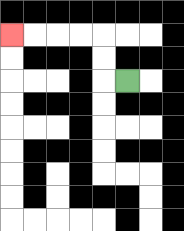{'start': '[5, 3]', 'end': '[0, 1]', 'path_directions': 'L,U,U,L,L,L,L', 'path_coordinates': '[[5, 3], [4, 3], [4, 2], [4, 1], [3, 1], [2, 1], [1, 1], [0, 1]]'}